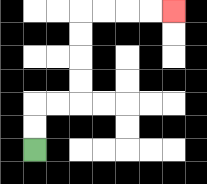{'start': '[1, 6]', 'end': '[7, 0]', 'path_directions': 'U,U,R,R,U,U,U,U,R,R,R,R', 'path_coordinates': '[[1, 6], [1, 5], [1, 4], [2, 4], [3, 4], [3, 3], [3, 2], [3, 1], [3, 0], [4, 0], [5, 0], [6, 0], [7, 0]]'}